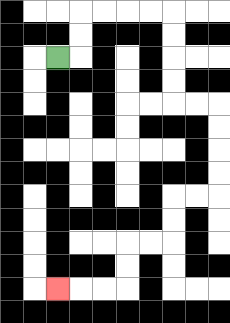{'start': '[2, 2]', 'end': '[2, 12]', 'path_directions': 'R,U,U,R,R,R,R,D,D,D,D,R,R,D,D,D,D,L,L,D,D,L,L,D,D,L,L,L', 'path_coordinates': '[[2, 2], [3, 2], [3, 1], [3, 0], [4, 0], [5, 0], [6, 0], [7, 0], [7, 1], [7, 2], [7, 3], [7, 4], [8, 4], [9, 4], [9, 5], [9, 6], [9, 7], [9, 8], [8, 8], [7, 8], [7, 9], [7, 10], [6, 10], [5, 10], [5, 11], [5, 12], [4, 12], [3, 12], [2, 12]]'}